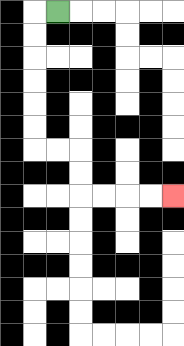{'start': '[2, 0]', 'end': '[7, 8]', 'path_directions': 'L,D,D,D,D,D,D,R,R,D,D,R,R,R,R', 'path_coordinates': '[[2, 0], [1, 0], [1, 1], [1, 2], [1, 3], [1, 4], [1, 5], [1, 6], [2, 6], [3, 6], [3, 7], [3, 8], [4, 8], [5, 8], [6, 8], [7, 8]]'}